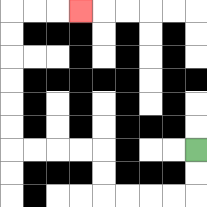{'start': '[8, 6]', 'end': '[3, 0]', 'path_directions': 'D,D,L,L,L,L,U,U,L,L,L,L,U,U,U,U,U,U,R,R,R', 'path_coordinates': '[[8, 6], [8, 7], [8, 8], [7, 8], [6, 8], [5, 8], [4, 8], [4, 7], [4, 6], [3, 6], [2, 6], [1, 6], [0, 6], [0, 5], [0, 4], [0, 3], [0, 2], [0, 1], [0, 0], [1, 0], [2, 0], [3, 0]]'}